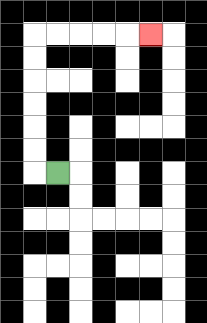{'start': '[2, 7]', 'end': '[6, 1]', 'path_directions': 'L,U,U,U,U,U,U,R,R,R,R,R', 'path_coordinates': '[[2, 7], [1, 7], [1, 6], [1, 5], [1, 4], [1, 3], [1, 2], [1, 1], [2, 1], [3, 1], [4, 1], [5, 1], [6, 1]]'}